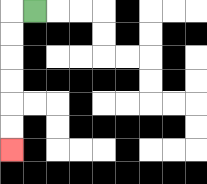{'start': '[1, 0]', 'end': '[0, 6]', 'path_directions': 'L,D,D,D,D,D,D', 'path_coordinates': '[[1, 0], [0, 0], [0, 1], [0, 2], [0, 3], [0, 4], [0, 5], [0, 6]]'}